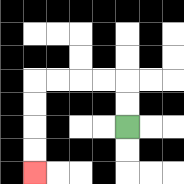{'start': '[5, 5]', 'end': '[1, 7]', 'path_directions': 'U,U,L,L,L,L,D,D,D,D', 'path_coordinates': '[[5, 5], [5, 4], [5, 3], [4, 3], [3, 3], [2, 3], [1, 3], [1, 4], [1, 5], [1, 6], [1, 7]]'}